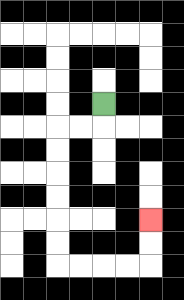{'start': '[4, 4]', 'end': '[6, 9]', 'path_directions': 'D,L,L,D,D,D,D,D,D,R,R,R,R,U,U', 'path_coordinates': '[[4, 4], [4, 5], [3, 5], [2, 5], [2, 6], [2, 7], [2, 8], [2, 9], [2, 10], [2, 11], [3, 11], [4, 11], [5, 11], [6, 11], [6, 10], [6, 9]]'}